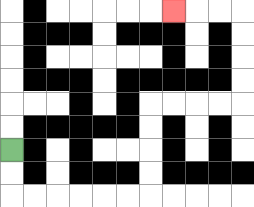{'start': '[0, 6]', 'end': '[7, 0]', 'path_directions': 'D,D,R,R,R,R,R,R,U,U,U,U,R,R,R,R,U,U,U,U,L,L,L', 'path_coordinates': '[[0, 6], [0, 7], [0, 8], [1, 8], [2, 8], [3, 8], [4, 8], [5, 8], [6, 8], [6, 7], [6, 6], [6, 5], [6, 4], [7, 4], [8, 4], [9, 4], [10, 4], [10, 3], [10, 2], [10, 1], [10, 0], [9, 0], [8, 0], [7, 0]]'}